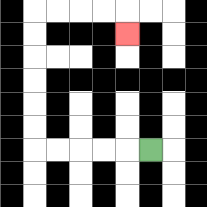{'start': '[6, 6]', 'end': '[5, 1]', 'path_directions': 'L,L,L,L,L,U,U,U,U,U,U,R,R,R,R,D', 'path_coordinates': '[[6, 6], [5, 6], [4, 6], [3, 6], [2, 6], [1, 6], [1, 5], [1, 4], [1, 3], [1, 2], [1, 1], [1, 0], [2, 0], [3, 0], [4, 0], [5, 0], [5, 1]]'}